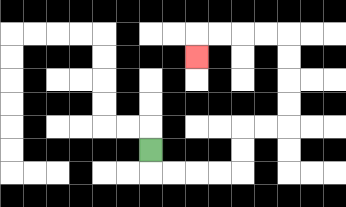{'start': '[6, 6]', 'end': '[8, 2]', 'path_directions': 'D,R,R,R,R,U,U,R,R,U,U,U,U,L,L,L,L,D', 'path_coordinates': '[[6, 6], [6, 7], [7, 7], [8, 7], [9, 7], [10, 7], [10, 6], [10, 5], [11, 5], [12, 5], [12, 4], [12, 3], [12, 2], [12, 1], [11, 1], [10, 1], [9, 1], [8, 1], [8, 2]]'}